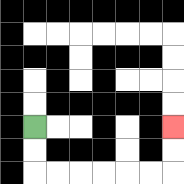{'start': '[1, 5]', 'end': '[7, 5]', 'path_directions': 'D,D,R,R,R,R,R,R,U,U', 'path_coordinates': '[[1, 5], [1, 6], [1, 7], [2, 7], [3, 7], [4, 7], [5, 7], [6, 7], [7, 7], [7, 6], [7, 5]]'}